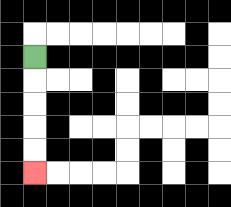{'start': '[1, 2]', 'end': '[1, 7]', 'path_directions': 'D,D,D,D,D', 'path_coordinates': '[[1, 2], [1, 3], [1, 4], [1, 5], [1, 6], [1, 7]]'}